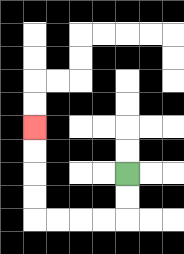{'start': '[5, 7]', 'end': '[1, 5]', 'path_directions': 'D,D,L,L,L,L,U,U,U,U', 'path_coordinates': '[[5, 7], [5, 8], [5, 9], [4, 9], [3, 9], [2, 9], [1, 9], [1, 8], [1, 7], [1, 6], [1, 5]]'}